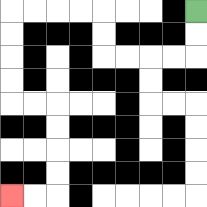{'start': '[8, 0]', 'end': '[0, 8]', 'path_directions': 'D,D,L,L,L,L,U,U,L,L,L,L,D,D,D,D,R,R,D,D,D,D,L,L', 'path_coordinates': '[[8, 0], [8, 1], [8, 2], [7, 2], [6, 2], [5, 2], [4, 2], [4, 1], [4, 0], [3, 0], [2, 0], [1, 0], [0, 0], [0, 1], [0, 2], [0, 3], [0, 4], [1, 4], [2, 4], [2, 5], [2, 6], [2, 7], [2, 8], [1, 8], [0, 8]]'}